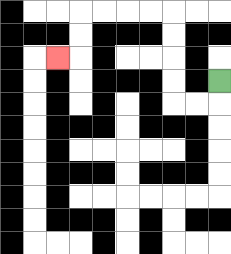{'start': '[9, 3]', 'end': '[2, 2]', 'path_directions': 'D,L,L,U,U,U,U,L,L,L,L,D,D,L', 'path_coordinates': '[[9, 3], [9, 4], [8, 4], [7, 4], [7, 3], [7, 2], [7, 1], [7, 0], [6, 0], [5, 0], [4, 0], [3, 0], [3, 1], [3, 2], [2, 2]]'}